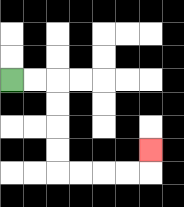{'start': '[0, 3]', 'end': '[6, 6]', 'path_directions': 'R,R,D,D,D,D,R,R,R,R,U', 'path_coordinates': '[[0, 3], [1, 3], [2, 3], [2, 4], [2, 5], [2, 6], [2, 7], [3, 7], [4, 7], [5, 7], [6, 7], [6, 6]]'}